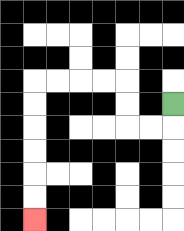{'start': '[7, 4]', 'end': '[1, 9]', 'path_directions': 'D,L,L,U,U,L,L,L,L,D,D,D,D,D,D', 'path_coordinates': '[[7, 4], [7, 5], [6, 5], [5, 5], [5, 4], [5, 3], [4, 3], [3, 3], [2, 3], [1, 3], [1, 4], [1, 5], [1, 6], [1, 7], [1, 8], [1, 9]]'}